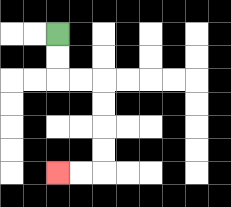{'start': '[2, 1]', 'end': '[2, 7]', 'path_directions': 'D,D,R,R,D,D,D,D,L,L', 'path_coordinates': '[[2, 1], [2, 2], [2, 3], [3, 3], [4, 3], [4, 4], [4, 5], [4, 6], [4, 7], [3, 7], [2, 7]]'}